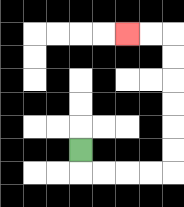{'start': '[3, 6]', 'end': '[5, 1]', 'path_directions': 'D,R,R,R,R,U,U,U,U,U,U,L,L', 'path_coordinates': '[[3, 6], [3, 7], [4, 7], [5, 7], [6, 7], [7, 7], [7, 6], [7, 5], [7, 4], [7, 3], [7, 2], [7, 1], [6, 1], [5, 1]]'}